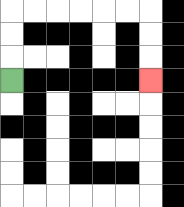{'start': '[0, 3]', 'end': '[6, 3]', 'path_directions': 'U,U,U,R,R,R,R,R,R,D,D,D', 'path_coordinates': '[[0, 3], [0, 2], [0, 1], [0, 0], [1, 0], [2, 0], [3, 0], [4, 0], [5, 0], [6, 0], [6, 1], [6, 2], [6, 3]]'}